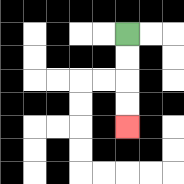{'start': '[5, 1]', 'end': '[5, 5]', 'path_directions': 'D,D,D,D', 'path_coordinates': '[[5, 1], [5, 2], [5, 3], [5, 4], [5, 5]]'}